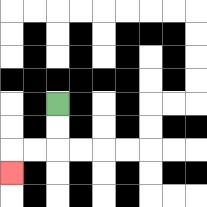{'start': '[2, 4]', 'end': '[0, 7]', 'path_directions': 'D,D,L,L,D', 'path_coordinates': '[[2, 4], [2, 5], [2, 6], [1, 6], [0, 6], [0, 7]]'}